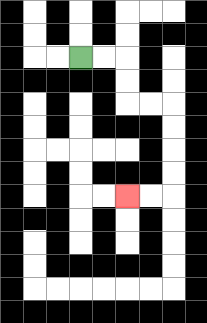{'start': '[3, 2]', 'end': '[5, 8]', 'path_directions': 'R,R,D,D,R,R,D,D,D,D,L,L', 'path_coordinates': '[[3, 2], [4, 2], [5, 2], [5, 3], [5, 4], [6, 4], [7, 4], [7, 5], [7, 6], [7, 7], [7, 8], [6, 8], [5, 8]]'}